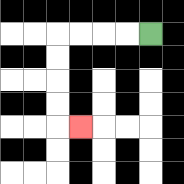{'start': '[6, 1]', 'end': '[3, 5]', 'path_directions': 'L,L,L,L,D,D,D,D,R', 'path_coordinates': '[[6, 1], [5, 1], [4, 1], [3, 1], [2, 1], [2, 2], [2, 3], [2, 4], [2, 5], [3, 5]]'}